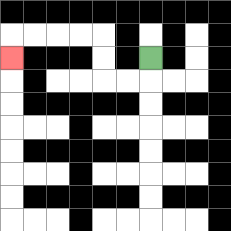{'start': '[6, 2]', 'end': '[0, 2]', 'path_directions': 'D,L,L,U,U,L,L,L,L,D', 'path_coordinates': '[[6, 2], [6, 3], [5, 3], [4, 3], [4, 2], [4, 1], [3, 1], [2, 1], [1, 1], [0, 1], [0, 2]]'}